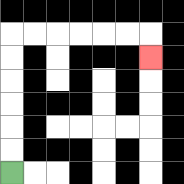{'start': '[0, 7]', 'end': '[6, 2]', 'path_directions': 'U,U,U,U,U,U,R,R,R,R,R,R,D', 'path_coordinates': '[[0, 7], [0, 6], [0, 5], [0, 4], [0, 3], [0, 2], [0, 1], [1, 1], [2, 1], [3, 1], [4, 1], [5, 1], [6, 1], [6, 2]]'}